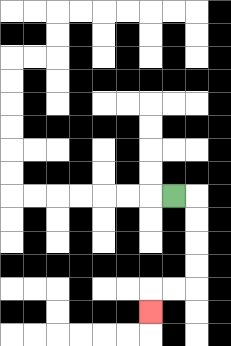{'start': '[7, 8]', 'end': '[6, 13]', 'path_directions': 'R,D,D,D,D,L,L,D', 'path_coordinates': '[[7, 8], [8, 8], [8, 9], [8, 10], [8, 11], [8, 12], [7, 12], [6, 12], [6, 13]]'}